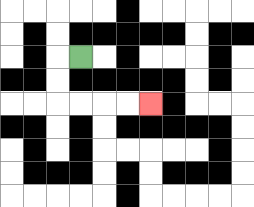{'start': '[3, 2]', 'end': '[6, 4]', 'path_directions': 'L,D,D,R,R,R,R', 'path_coordinates': '[[3, 2], [2, 2], [2, 3], [2, 4], [3, 4], [4, 4], [5, 4], [6, 4]]'}